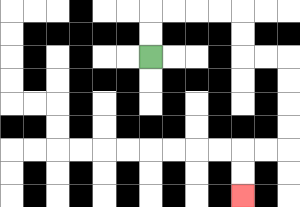{'start': '[6, 2]', 'end': '[10, 8]', 'path_directions': 'U,U,R,R,R,R,D,D,R,R,D,D,D,D,L,L,D,D', 'path_coordinates': '[[6, 2], [6, 1], [6, 0], [7, 0], [8, 0], [9, 0], [10, 0], [10, 1], [10, 2], [11, 2], [12, 2], [12, 3], [12, 4], [12, 5], [12, 6], [11, 6], [10, 6], [10, 7], [10, 8]]'}